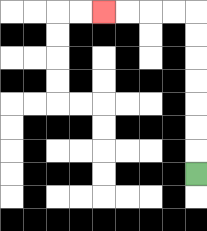{'start': '[8, 7]', 'end': '[4, 0]', 'path_directions': 'U,U,U,U,U,U,U,L,L,L,L', 'path_coordinates': '[[8, 7], [8, 6], [8, 5], [8, 4], [8, 3], [8, 2], [8, 1], [8, 0], [7, 0], [6, 0], [5, 0], [4, 0]]'}